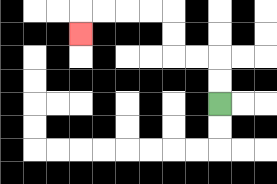{'start': '[9, 4]', 'end': '[3, 1]', 'path_directions': 'U,U,L,L,U,U,L,L,L,L,D', 'path_coordinates': '[[9, 4], [9, 3], [9, 2], [8, 2], [7, 2], [7, 1], [7, 0], [6, 0], [5, 0], [4, 0], [3, 0], [3, 1]]'}